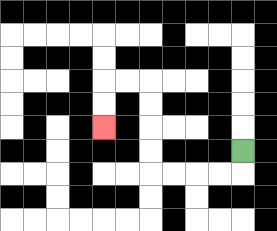{'start': '[10, 6]', 'end': '[4, 5]', 'path_directions': 'D,L,L,L,L,U,U,U,U,L,L,D,D', 'path_coordinates': '[[10, 6], [10, 7], [9, 7], [8, 7], [7, 7], [6, 7], [6, 6], [6, 5], [6, 4], [6, 3], [5, 3], [4, 3], [4, 4], [4, 5]]'}